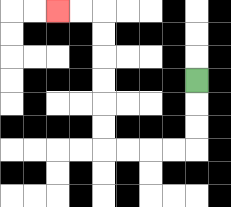{'start': '[8, 3]', 'end': '[2, 0]', 'path_directions': 'D,D,D,L,L,L,L,U,U,U,U,U,U,L,L', 'path_coordinates': '[[8, 3], [8, 4], [8, 5], [8, 6], [7, 6], [6, 6], [5, 6], [4, 6], [4, 5], [4, 4], [4, 3], [4, 2], [4, 1], [4, 0], [3, 0], [2, 0]]'}